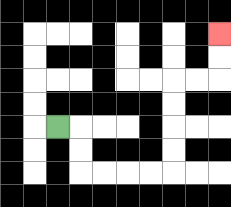{'start': '[2, 5]', 'end': '[9, 1]', 'path_directions': 'R,D,D,R,R,R,R,U,U,U,U,R,R,U,U', 'path_coordinates': '[[2, 5], [3, 5], [3, 6], [3, 7], [4, 7], [5, 7], [6, 7], [7, 7], [7, 6], [7, 5], [7, 4], [7, 3], [8, 3], [9, 3], [9, 2], [9, 1]]'}